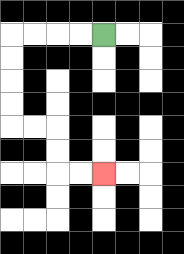{'start': '[4, 1]', 'end': '[4, 7]', 'path_directions': 'L,L,L,L,D,D,D,D,R,R,D,D,R,R', 'path_coordinates': '[[4, 1], [3, 1], [2, 1], [1, 1], [0, 1], [0, 2], [0, 3], [0, 4], [0, 5], [1, 5], [2, 5], [2, 6], [2, 7], [3, 7], [4, 7]]'}